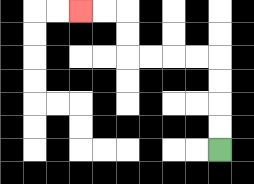{'start': '[9, 6]', 'end': '[3, 0]', 'path_directions': 'U,U,U,U,L,L,L,L,U,U,L,L', 'path_coordinates': '[[9, 6], [9, 5], [9, 4], [9, 3], [9, 2], [8, 2], [7, 2], [6, 2], [5, 2], [5, 1], [5, 0], [4, 0], [3, 0]]'}